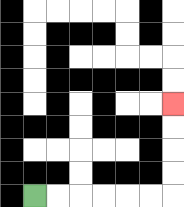{'start': '[1, 8]', 'end': '[7, 4]', 'path_directions': 'R,R,R,R,R,R,U,U,U,U', 'path_coordinates': '[[1, 8], [2, 8], [3, 8], [4, 8], [5, 8], [6, 8], [7, 8], [7, 7], [7, 6], [7, 5], [7, 4]]'}